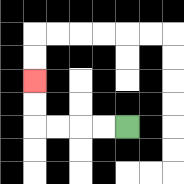{'start': '[5, 5]', 'end': '[1, 3]', 'path_directions': 'L,L,L,L,U,U', 'path_coordinates': '[[5, 5], [4, 5], [3, 5], [2, 5], [1, 5], [1, 4], [1, 3]]'}